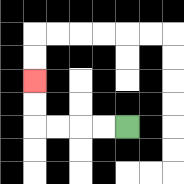{'start': '[5, 5]', 'end': '[1, 3]', 'path_directions': 'L,L,L,L,U,U', 'path_coordinates': '[[5, 5], [4, 5], [3, 5], [2, 5], [1, 5], [1, 4], [1, 3]]'}